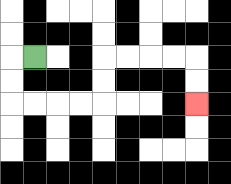{'start': '[1, 2]', 'end': '[8, 4]', 'path_directions': 'L,D,D,R,R,R,R,U,U,R,R,R,R,D,D', 'path_coordinates': '[[1, 2], [0, 2], [0, 3], [0, 4], [1, 4], [2, 4], [3, 4], [4, 4], [4, 3], [4, 2], [5, 2], [6, 2], [7, 2], [8, 2], [8, 3], [8, 4]]'}